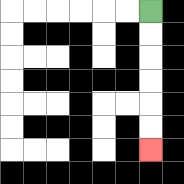{'start': '[6, 0]', 'end': '[6, 6]', 'path_directions': 'D,D,D,D,D,D', 'path_coordinates': '[[6, 0], [6, 1], [6, 2], [6, 3], [6, 4], [6, 5], [6, 6]]'}